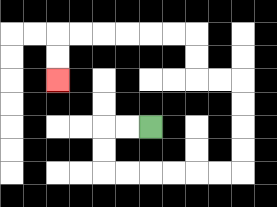{'start': '[6, 5]', 'end': '[2, 3]', 'path_directions': 'L,L,D,D,R,R,R,R,R,R,U,U,U,U,L,L,U,U,L,L,L,L,L,L,D,D', 'path_coordinates': '[[6, 5], [5, 5], [4, 5], [4, 6], [4, 7], [5, 7], [6, 7], [7, 7], [8, 7], [9, 7], [10, 7], [10, 6], [10, 5], [10, 4], [10, 3], [9, 3], [8, 3], [8, 2], [8, 1], [7, 1], [6, 1], [5, 1], [4, 1], [3, 1], [2, 1], [2, 2], [2, 3]]'}